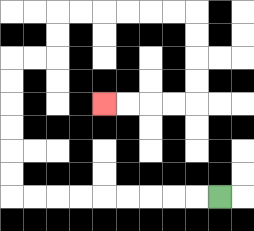{'start': '[9, 8]', 'end': '[4, 4]', 'path_directions': 'L,L,L,L,L,L,L,L,L,U,U,U,U,U,U,R,R,U,U,R,R,R,R,R,R,D,D,D,D,L,L,L,L', 'path_coordinates': '[[9, 8], [8, 8], [7, 8], [6, 8], [5, 8], [4, 8], [3, 8], [2, 8], [1, 8], [0, 8], [0, 7], [0, 6], [0, 5], [0, 4], [0, 3], [0, 2], [1, 2], [2, 2], [2, 1], [2, 0], [3, 0], [4, 0], [5, 0], [6, 0], [7, 0], [8, 0], [8, 1], [8, 2], [8, 3], [8, 4], [7, 4], [6, 4], [5, 4], [4, 4]]'}